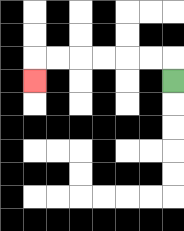{'start': '[7, 3]', 'end': '[1, 3]', 'path_directions': 'U,L,L,L,L,L,L,D', 'path_coordinates': '[[7, 3], [7, 2], [6, 2], [5, 2], [4, 2], [3, 2], [2, 2], [1, 2], [1, 3]]'}